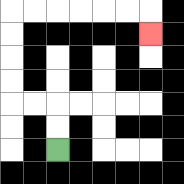{'start': '[2, 6]', 'end': '[6, 1]', 'path_directions': 'U,U,L,L,U,U,U,U,R,R,R,R,R,R,D', 'path_coordinates': '[[2, 6], [2, 5], [2, 4], [1, 4], [0, 4], [0, 3], [0, 2], [0, 1], [0, 0], [1, 0], [2, 0], [3, 0], [4, 0], [5, 0], [6, 0], [6, 1]]'}